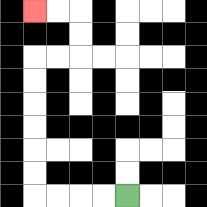{'start': '[5, 8]', 'end': '[1, 0]', 'path_directions': 'L,L,L,L,U,U,U,U,U,U,R,R,U,U,L,L', 'path_coordinates': '[[5, 8], [4, 8], [3, 8], [2, 8], [1, 8], [1, 7], [1, 6], [1, 5], [1, 4], [1, 3], [1, 2], [2, 2], [3, 2], [3, 1], [3, 0], [2, 0], [1, 0]]'}